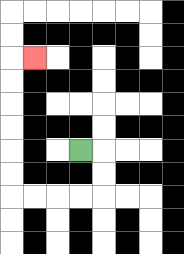{'start': '[3, 6]', 'end': '[1, 2]', 'path_directions': 'R,D,D,L,L,L,L,U,U,U,U,U,U,R', 'path_coordinates': '[[3, 6], [4, 6], [4, 7], [4, 8], [3, 8], [2, 8], [1, 8], [0, 8], [0, 7], [0, 6], [0, 5], [0, 4], [0, 3], [0, 2], [1, 2]]'}